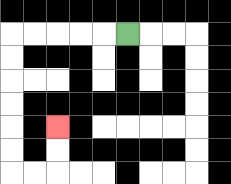{'start': '[5, 1]', 'end': '[2, 5]', 'path_directions': 'L,L,L,L,L,D,D,D,D,D,D,R,R,U,U', 'path_coordinates': '[[5, 1], [4, 1], [3, 1], [2, 1], [1, 1], [0, 1], [0, 2], [0, 3], [0, 4], [0, 5], [0, 6], [0, 7], [1, 7], [2, 7], [2, 6], [2, 5]]'}